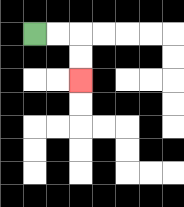{'start': '[1, 1]', 'end': '[3, 3]', 'path_directions': 'R,R,D,D', 'path_coordinates': '[[1, 1], [2, 1], [3, 1], [3, 2], [3, 3]]'}